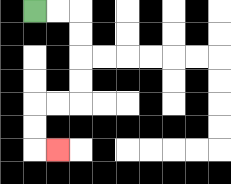{'start': '[1, 0]', 'end': '[2, 6]', 'path_directions': 'R,R,D,D,D,D,L,L,D,D,R', 'path_coordinates': '[[1, 0], [2, 0], [3, 0], [3, 1], [3, 2], [3, 3], [3, 4], [2, 4], [1, 4], [1, 5], [1, 6], [2, 6]]'}